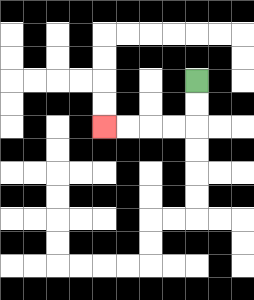{'start': '[8, 3]', 'end': '[4, 5]', 'path_directions': 'D,D,L,L,L,L', 'path_coordinates': '[[8, 3], [8, 4], [8, 5], [7, 5], [6, 5], [5, 5], [4, 5]]'}